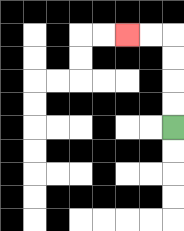{'start': '[7, 5]', 'end': '[5, 1]', 'path_directions': 'U,U,U,U,L,L', 'path_coordinates': '[[7, 5], [7, 4], [7, 3], [7, 2], [7, 1], [6, 1], [5, 1]]'}